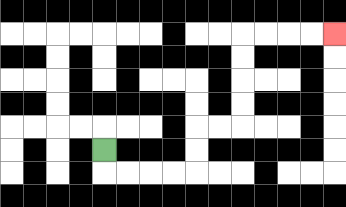{'start': '[4, 6]', 'end': '[14, 1]', 'path_directions': 'D,R,R,R,R,U,U,R,R,U,U,U,U,R,R,R,R', 'path_coordinates': '[[4, 6], [4, 7], [5, 7], [6, 7], [7, 7], [8, 7], [8, 6], [8, 5], [9, 5], [10, 5], [10, 4], [10, 3], [10, 2], [10, 1], [11, 1], [12, 1], [13, 1], [14, 1]]'}